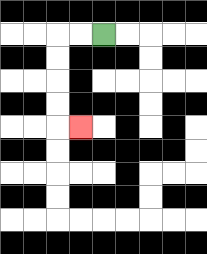{'start': '[4, 1]', 'end': '[3, 5]', 'path_directions': 'L,L,D,D,D,D,R', 'path_coordinates': '[[4, 1], [3, 1], [2, 1], [2, 2], [2, 3], [2, 4], [2, 5], [3, 5]]'}